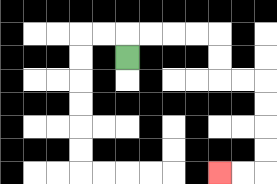{'start': '[5, 2]', 'end': '[9, 7]', 'path_directions': 'U,R,R,R,R,D,D,R,R,D,D,D,D,L,L', 'path_coordinates': '[[5, 2], [5, 1], [6, 1], [7, 1], [8, 1], [9, 1], [9, 2], [9, 3], [10, 3], [11, 3], [11, 4], [11, 5], [11, 6], [11, 7], [10, 7], [9, 7]]'}